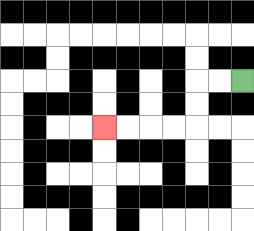{'start': '[10, 3]', 'end': '[4, 5]', 'path_directions': 'L,L,D,D,L,L,L,L', 'path_coordinates': '[[10, 3], [9, 3], [8, 3], [8, 4], [8, 5], [7, 5], [6, 5], [5, 5], [4, 5]]'}